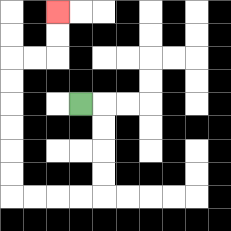{'start': '[3, 4]', 'end': '[2, 0]', 'path_directions': 'R,D,D,D,D,L,L,L,L,U,U,U,U,U,U,R,R,U,U', 'path_coordinates': '[[3, 4], [4, 4], [4, 5], [4, 6], [4, 7], [4, 8], [3, 8], [2, 8], [1, 8], [0, 8], [0, 7], [0, 6], [0, 5], [0, 4], [0, 3], [0, 2], [1, 2], [2, 2], [2, 1], [2, 0]]'}